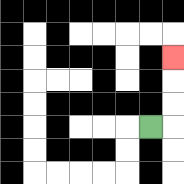{'start': '[6, 5]', 'end': '[7, 2]', 'path_directions': 'R,U,U,U', 'path_coordinates': '[[6, 5], [7, 5], [7, 4], [7, 3], [7, 2]]'}